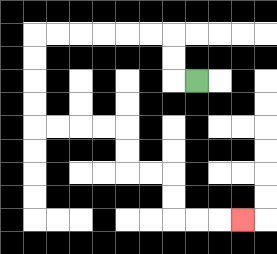{'start': '[8, 3]', 'end': '[10, 9]', 'path_directions': 'L,U,U,L,L,L,L,L,L,D,D,D,D,R,R,R,R,D,D,R,R,D,D,R,R,R', 'path_coordinates': '[[8, 3], [7, 3], [7, 2], [7, 1], [6, 1], [5, 1], [4, 1], [3, 1], [2, 1], [1, 1], [1, 2], [1, 3], [1, 4], [1, 5], [2, 5], [3, 5], [4, 5], [5, 5], [5, 6], [5, 7], [6, 7], [7, 7], [7, 8], [7, 9], [8, 9], [9, 9], [10, 9]]'}